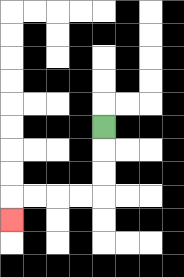{'start': '[4, 5]', 'end': '[0, 9]', 'path_directions': 'D,D,D,L,L,L,L,D', 'path_coordinates': '[[4, 5], [4, 6], [4, 7], [4, 8], [3, 8], [2, 8], [1, 8], [0, 8], [0, 9]]'}